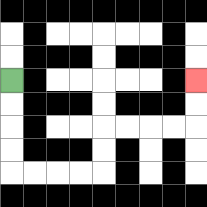{'start': '[0, 3]', 'end': '[8, 3]', 'path_directions': 'D,D,D,D,R,R,R,R,U,U,R,R,R,R,U,U', 'path_coordinates': '[[0, 3], [0, 4], [0, 5], [0, 6], [0, 7], [1, 7], [2, 7], [3, 7], [4, 7], [4, 6], [4, 5], [5, 5], [6, 5], [7, 5], [8, 5], [8, 4], [8, 3]]'}